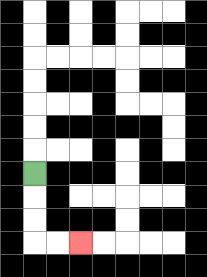{'start': '[1, 7]', 'end': '[3, 10]', 'path_directions': 'D,D,D,R,R', 'path_coordinates': '[[1, 7], [1, 8], [1, 9], [1, 10], [2, 10], [3, 10]]'}